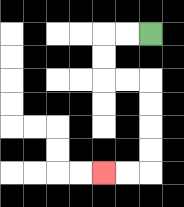{'start': '[6, 1]', 'end': '[4, 7]', 'path_directions': 'L,L,D,D,R,R,D,D,D,D,L,L', 'path_coordinates': '[[6, 1], [5, 1], [4, 1], [4, 2], [4, 3], [5, 3], [6, 3], [6, 4], [6, 5], [6, 6], [6, 7], [5, 7], [4, 7]]'}